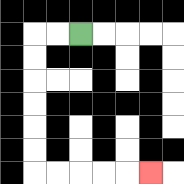{'start': '[3, 1]', 'end': '[6, 7]', 'path_directions': 'L,L,D,D,D,D,D,D,R,R,R,R,R', 'path_coordinates': '[[3, 1], [2, 1], [1, 1], [1, 2], [1, 3], [1, 4], [1, 5], [1, 6], [1, 7], [2, 7], [3, 7], [4, 7], [5, 7], [6, 7]]'}